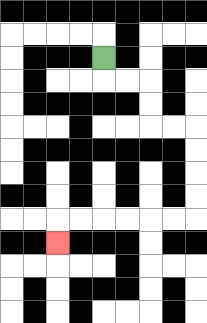{'start': '[4, 2]', 'end': '[2, 10]', 'path_directions': 'D,R,R,D,D,R,R,D,D,D,D,L,L,L,L,L,L,D', 'path_coordinates': '[[4, 2], [4, 3], [5, 3], [6, 3], [6, 4], [6, 5], [7, 5], [8, 5], [8, 6], [8, 7], [8, 8], [8, 9], [7, 9], [6, 9], [5, 9], [4, 9], [3, 9], [2, 9], [2, 10]]'}